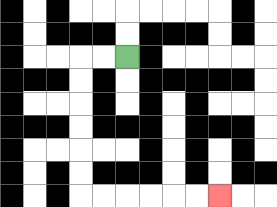{'start': '[5, 2]', 'end': '[9, 8]', 'path_directions': 'L,L,D,D,D,D,D,D,R,R,R,R,R,R', 'path_coordinates': '[[5, 2], [4, 2], [3, 2], [3, 3], [3, 4], [3, 5], [3, 6], [3, 7], [3, 8], [4, 8], [5, 8], [6, 8], [7, 8], [8, 8], [9, 8]]'}